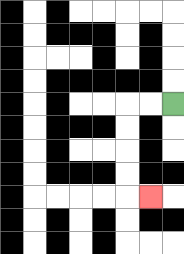{'start': '[7, 4]', 'end': '[6, 8]', 'path_directions': 'L,L,D,D,D,D,R', 'path_coordinates': '[[7, 4], [6, 4], [5, 4], [5, 5], [5, 6], [5, 7], [5, 8], [6, 8]]'}